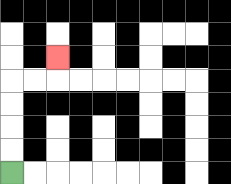{'start': '[0, 7]', 'end': '[2, 2]', 'path_directions': 'U,U,U,U,R,R,U', 'path_coordinates': '[[0, 7], [0, 6], [0, 5], [0, 4], [0, 3], [1, 3], [2, 3], [2, 2]]'}